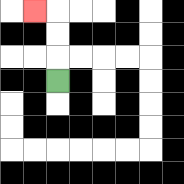{'start': '[2, 3]', 'end': '[1, 0]', 'path_directions': 'U,U,U,L', 'path_coordinates': '[[2, 3], [2, 2], [2, 1], [2, 0], [1, 0]]'}